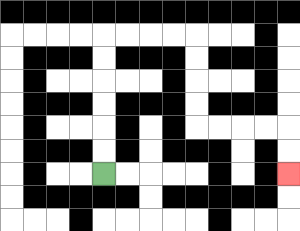{'start': '[4, 7]', 'end': '[12, 7]', 'path_directions': 'U,U,U,U,U,U,R,R,R,R,D,D,D,D,R,R,R,R,D,D', 'path_coordinates': '[[4, 7], [4, 6], [4, 5], [4, 4], [4, 3], [4, 2], [4, 1], [5, 1], [6, 1], [7, 1], [8, 1], [8, 2], [8, 3], [8, 4], [8, 5], [9, 5], [10, 5], [11, 5], [12, 5], [12, 6], [12, 7]]'}